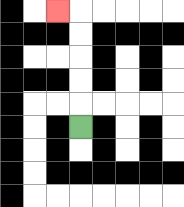{'start': '[3, 5]', 'end': '[2, 0]', 'path_directions': 'U,U,U,U,U,L', 'path_coordinates': '[[3, 5], [3, 4], [3, 3], [3, 2], [3, 1], [3, 0], [2, 0]]'}